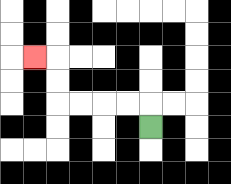{'start': '[6, 5]', 'end': '[1, 2]', 'path_directions': 'U,L,L,L,L,U,U,L', 'path_coordinates': '[[6, 5], [6, 4], [5, 4], [4, 4], [3, 4], [2, 4], [2, 3], [2, 2], [1, 2]]'}